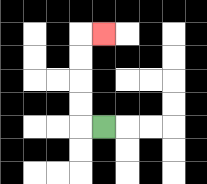{'start': '[4, 5]', 'end': '[4, 1]', 'path_directions': 'L,U,U,U,U,R', 'path_coordinates': '[[4, 5], [3, 5], [3, 4], [3, 3], [3, 2], [3, 1], [4, 1]]'}